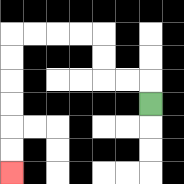{'start': '[6, 4]', 'end': '[0, 7]', 'path_directions': 'U,L,L,U,U,L,L,L,L,D,D,D,D,D,D', 'path_coordinates': '[[6, 4], [6, 3], [5, 3], [4, 3], [4, 2], [4, 1], [3, 1], [2, 1], [1, 1], [0, 1], [0, 2], [0, 3], [0, 4], [0, 5], [0, 6], [0, 7]]'}